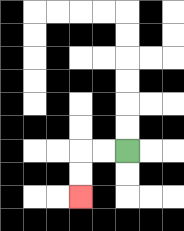{'start': '[5, 6]', 'end': '[3, 8]', 'path_directions': 'L,L,D,D', 'path_coordinates': '[[5, 6], [4, 6], [3, 6], [3, 7], [3, 8]]'}